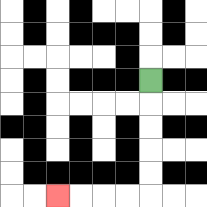{'start': '[6, 3]', 'end': '[2, 8]', 'path_directions': 'D,D,D,D,D,L,L,L,L', 'path_coordinates': '[[6, 3], [6, 4], [6, 5], [6, 6], [6, 7], [6, 8], [5, 8], [4, 8], [3, 8], [2, 8]]'}